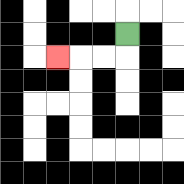{'start': '[5, 1]', 'end': '[2, 2]', 'path_directions': 'D,L,L,L', 'path_coordinates': '[[5, 1], [5, 2], [4, 2], [3, 2], [2, 2]]'}